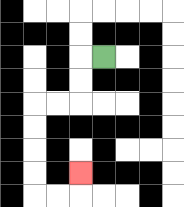{'start': '[4, 2]', 'end': '[3, 7]', 'path_directions': 'L,D,D,L,L,D,D,D,D,R,R,U', 'path_coordinates': '[[4, 2], [3, 2], [3, 3], [3, 4], [2, 4], [1, 4], [1, 5], [1, 6], [1, 7], [1, 8], [2, 8], [3, 8], [3, 7]]'}